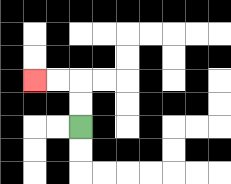{'start': '[3, 5]', 'end': '[1, 3]', 'path_directions': 'U,U,L,L', 'path_coordinates': '[[3, 5], [3, 4], [3, 3], [2, 3], [1, 3]]'}